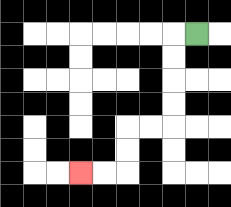{'start': '[8, 1]', 'end': '[3, 7]', 'path_directions': 'L,D,D,D,D,L,L,D,D,L,L', 'path_coordinates': '[[8, 1], [7, 1], [7, 2], [7, 3], [7, 4], [7, 5], [6, 5], [5, 5], [5, 6], [5, 7], [4, 7], [3, 7]]'}